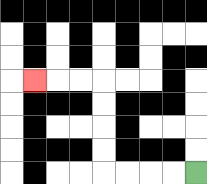{'start': '[8, 7]', 'end': '[1, 3]', 'path_directions': 'L,L,L,L,U,U,U,U,L,L,L', 'path_coordinates': '[[8, 7], [7, 7], [6, 7], [5, 7], [4, 7], [4, 6], [4, 5], [4, 4], [4, 3], [3, 3], [2, 3], [1, 3]]'}